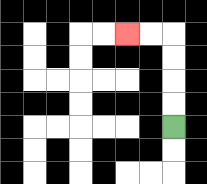{'start': '[7, 5]', 'end': '[5, 1]', 'path_directions': 'U,U,U,U,L,L', 'path_coordinates': '[[7, 5], [7, 4], [7, 3], [7, 2], [7, 1], [6, 1], [5, 1]]'}